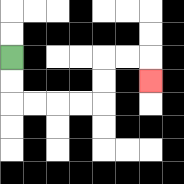{'start': '[0, 2]', 'end': '[6, 3]', 'path_directions': 'D,D,R,R,R,R,U,U,R,R,D', 'path_coordinates': '[[0, 2], [0, 3], [0, 4], [1, 4], [2, 4], [3, 4], [4, 4], [4, 3], [4, 2], [5, 2], [6, 2], [6, 3]]'}